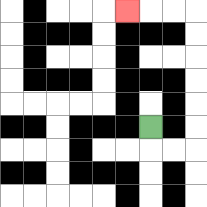{'start': '[6, 5]', 'end': '[5, 0]', 'path_directions': 'D,R,R,U,U,U,U,U,U,L,L,L', 'path_coordinates': '[[6, 5], [6, 6], [7, 6], [8, 6], [8, 5], [8, 4], [8, 3], [8, 2], [8, 1], [8, 0], [7, 0], [6, 0], [5, 0]]'}